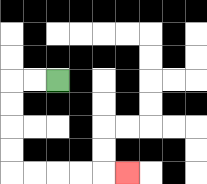{'start': '[2, 3]', 'end': '[5, 7]', 'path_directions': 'L,L,D,D,D,D,R,R,R,R,R', 'path_coordinates': '[[2, 3], [1, 3], [0, 3], [0, 4], [0, 5], [0, 6], [0, 7], [1, 7], [2, 7], [3, 7], [4, 7], [5, 7]]'}